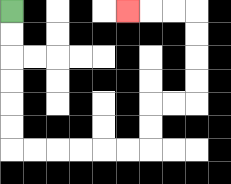{'start': '[0, 0]', 'end': '[5, 0]', 'path_directions': 'D,D,D,D,D,D,R,R,R,R,R,R,U,U,R,R,U,U,U,U,L,L,L', 'path_coordinates': '[[0, 0], [0, 1], [0, 2], [0, 3], [0, 4], [0, 5], [0, 6], [1, 6], [2, 6], [3, 6], [4, 6], [5, 6], [6, 6], [6, 5], [6, 4], [7, 4], [8, 4], [8, 3], [8, 2], [8, 1], [8, 0], [7, 0], [6, 0], [5, 0]]'}